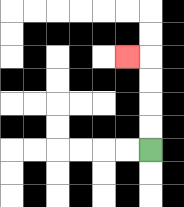{'start': '[6, 6]', 'end': '[5, 2]', 'path_directions': 'U,U,U,U,L', 'path_coordinates': '[[6, 6], [6, 5], [6, 4], [6, 3], [6, 2], [5, 2]]'}